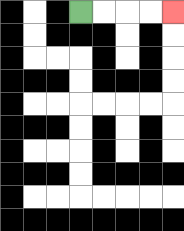{'start': '[3, 0]', 'end': '[7, 0]', 'path_directions': 'R,R,R,R', 'path_coordinates': '[[3, 0], [4, 0], [5, 0], [6, 0], [7, 0]]'}